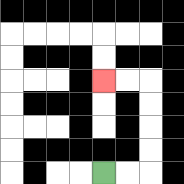{'start': '[4, 7]', 'end': '[4, 3]', 'path_directions': 'R,R,U,U,U,U,L,L', 'path_coordinates': '[[4, 7], [5, 7], [6, 7], [6, 6], [6, 5], [6, 4], [6, 3], [5, 3], [4, 3]]'}